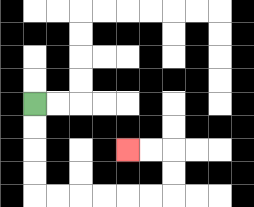{'start': '[1, 4]', 'end': '[5, 6]', 'path_directions': 'D,D,D,D,R,R,R,R,R,R,U,U,L,L', 'path_coordinates': '[[1, 4], [1, 5], [1, 6], [1, 7], [1, 8], [2, 8], [3, 8], [4, 8], [5, 8], [6, 8], [7, 8], [7, 7], [7, 6], [6, 6], [5, 6]]'}